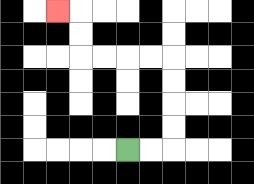{'start': '[5, 6]', 'end': '[2, 0]', 'path_directions': 'R,R,U,U,U,U,L,L,L,L,U,U,L', 'path_coordinates': '[[5, 6], [6, 6], [7, 6], [7, 5], [7, 4], [7, 3], [7, 2], [6, 2], [5, 2], [4, 2], [3, 2], [3, 1], [3, 0], [2, 0]]'}